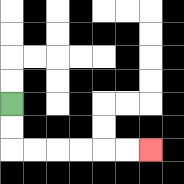{'start': '[0, 4]', 'end': '[6, 6]', 'path_directions': 'D,D,R,R,R,R,R,R', 'path_coordinates': '[[0, 4], [0, 5], [0, 6], [1, 6], [2, 6], [3, 6], [4, 6], [5, 6], [6, 6]]'}